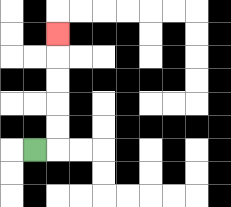{'start': '[1, 6]', 'end': '[2, 1]', 'path_directions': 'R,U,U,U,U,U', 'path_coordinates': '[[1, 6], [2, 6], [2, 5], [2, 4], [2, 3], [2, 2], [2, 1]]'}